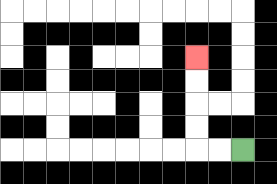{'start': '[10, 6]', 'end': '[8, 2]', 'path_directions': 'L,L,U,U,U,U', 'path_coordinates': '[[10, 6], [9, 6], [8, 6], [8, 5], [8, 4], [8, 3], [8, 2]]'}